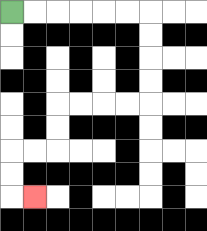{'start': '[0, 0]', 'end': '[1, 8]', 'path_directions': 'R,R,R,R,R,R,D,D,D,D,L,L,L,L,D,D,L,L,D,D,R', 'path_coordinates': '[[0, 0], [1, 0], [2, 0], [3, 0], [4, 0], [5, 0], [6, 0], [6, 1], [6, 2], [6, 3], [6, 4], [5, 4], [4, 4], [3, 4], [2, 4], [2, 5], [2, 6], [1, 6], [0, 6], [0, 7], [0, 8], [1, 8]]'}